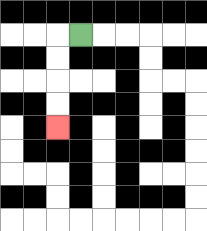{'start': '[3, 1]', 'end': '[2, 5]', 'path_directions': 'L,D,D,D,D', 'path_coordinates': '[[3, 1], [2, 1], [2, 2], [2, 3], [2, 4], [2, 5]]'}